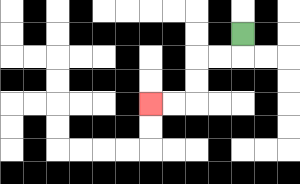{'start': '[10, 1]', 'end': '[6, 4]', 'path_directions': 'D,L,L,D,D,L,L', 'path_coordinates': '[[10, 1], [10, 2], [9, 2], [8, 2], [8, 3], [8, 4], [7, 4], [6, 4]]'}